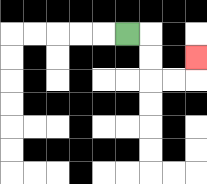{'start': '[5, 1]', 'end': '[8, 2]', 'path_directions': 'R,D,D,R,R,U', 'path_coordinates': '[[5, 1], [6, 1], [6, 2], [6, 3], [7, 3], [8, 3], [8, 2]]'}